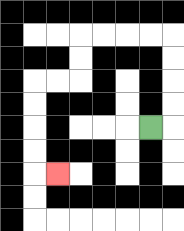{'start': '[6, 5]', 'end': '[2, 7]', 'path_directions': 'R,U,U,U,U,L,L,L,L,D,D,L,L,D,D,D,D,R', 'path_coordinates': '[[6, 5], [7, 5], [7, 4], [7, 3], [7, 2], [7, 1], [6, 1], [5, 1], [4, 1], [3, 1], [3, 2], [3, 3], [2, 3], [1, 3], [1, 4], [1, 5], [1, 6], [1, 7], [2, 7]]'}